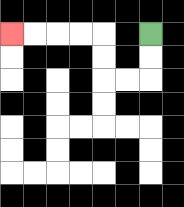{'start': '[6, 1]', 'end': '[0, 1]', 'path_directions': 'D,D,L,L,U,U,L,L,L,L', 'path_coordinates': '[[6, 1], [6, 2], [6, 3], [5, 3], [4, 3], [4, 2], [4, 1], [3, 1], [2, 1], [1, 1], [0, 1]]'}